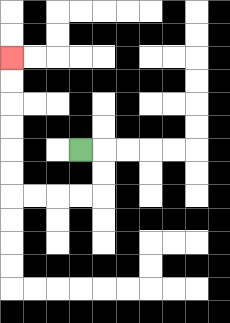{'start': '[3, 6]', 'end': '[0, 2]', 'path_directions': 'R,D,D,L,L,L,L,U,U,U,U,U,U', 'path_coordinates': '[[3, 6], [4, 6], [4, 7], [4, 8], [3, 8], [2, 8], [1, 8], [0, 8], [0, 7], [0, 6], [0, 5], [0, 4], [0, 3], [0, 2]]'}